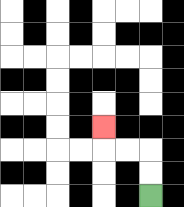{'start': '[6, 8]', 'end': '[4, 5]', 'path_directions': 'U,U,L,L,U', 'path_coordinates': '[[6, 8], [6, 7], [6, 6], [5, 6], [4, 6], [4, 5]]'}